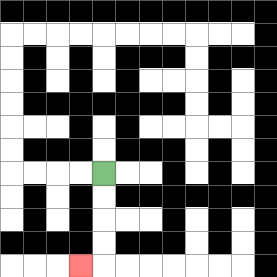{'start': '[4, 7]', 'end': '[3, 11]', 'path_directions': 'D,D,D,D,L', 'path_coordinates': '[[4, 7], [4, 8], [4, 9], [4, 10], [4, 11], [3, 11]]'}